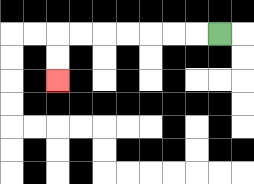{'start': '[9, 1]', 'end': '[2, 3]', 'path_directions': 'L,L,L,L,L,L,L,D,D', 'path_coordinates': '[[9, 1], [8, 1], [7, 1], [6, 1], [5, 1], [4, 1], [3, 1], [2, 1], [2, 2], [2, 3]]'}